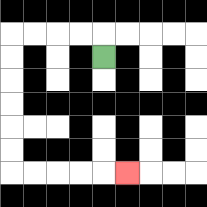{'start': '[4, 2]', 'end': '[5, 7]', 'path_directions': 'U,L,L,L,L,D,D,D,D,D,D,R,R,R,R,R', 'path_coordinates': '[[4, 2], [4, 1], [3, 1], [2, 1], [1, 1], [0, 1], [0, 2], [0, 3], [0, 4], [0, 5], [0, 6], [0, 7], [1, 7], [2, 7], [3, 7], [4, 7], [5, 7]]'}